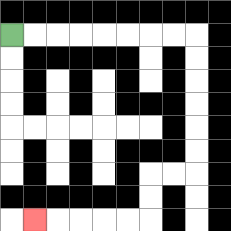{'start': '[0, 1]', 'end': '[1, 9]', 'path_directions': 'R,R,R,R,R,R,R,R,D,D,D,D,D,D,L,L,D,D,L,L,L,L,L', 'path_coordinates': '[[0, 1], [1, 1], [2, 1], [3, 1], [4, 1], [5, 1], [6, 1], [7, 1], [8, 1], [8, 2], [8, 3], [8, 4], [8, 5], [8, 6], [8, 7], [7, 7], [6, 7], [6, 8], [6, 9], [5, 9], [4, 9], [3, 9], [2, 9], [1, 9]]'}